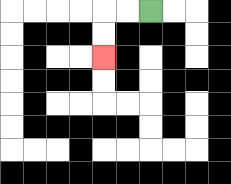{'start': '[6, 0]', 'end': '[4, 2]', 'path_directions': 'L,L,D,D', 'path_coordinates': '[[6, 0], [5, 0], [4, 0], [4, 1], [4, 2]]'}